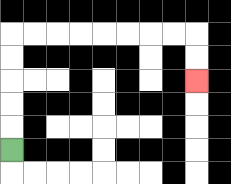{'start': '[0, 6]', 'end': '[8, 3]', 'path_directions': 'U,U,U,U,U,R,R,R,R,R,R,R,R,D,D', 'path_coordinates': '[[0, 6], [0, 5], [0, 4], [0, 3], [0, 2], [0, 1], [1, 1], [2, 1], [3, 1], [4, 1], [5, 1], [6, 1], [7, 1], [8, 1], [8, 2], [8, 3]]'}